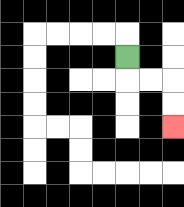{'start': '[5, 2]', 'end': '[7, 5]', 'path_directions': 'D,R,R,D,D', 'path_coordinates': '[[5, 2], [5, 3], [6, 3], [7, 3], [7, 4], [7, 5]]'}